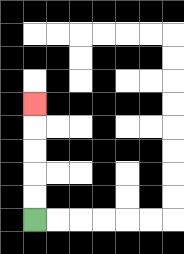{'start': '[1, 9]', 'end': '[1, 4]', 'path_directions': 'U,U,U,U,U', 'path_coordinates': '[[1, 9], [1, 8], [1, 7], [1, 6], [1, 5], [1, 4]]'}